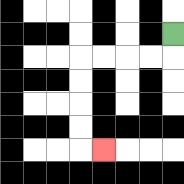{'start': '[7, 1]', 'end': '[4, 6]', 'path_directions': 'D,L,L,L,L,D,D,D,D,R', 'path_coordinates': '[[7, 1], [7, 2], [6, 2], [5, 2], [4, 2], [3, 2], [3, 3], [3, 4], [3, 5], [3, 6], [4, 6]]'}